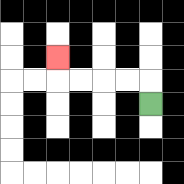{'start': '[6, 4]', 'end': '[2, 2]', 'path_directions': 'U,L,L,L,L,U', 'path_coordinates': '[[6, 4], [6, 3], [5, 3], [4, 3], [3, 3], [2, 3], [2, 2]]'}